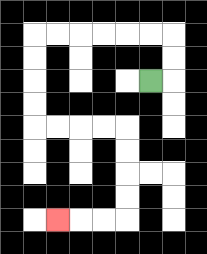{'start': '[6, 3]', 'end': '[2, 9]', 'path_directions': 'R,U,U,L,L,L,L,L,L,D,D,D,D,R,R,R,R,D,D,D,D,L,L,L', 'path_coordinates': '[[6, 3], [7, 3], [7, 2], [7, 1], [6, 1], [5, 1], [4, 1], [3, 1], [2, 1], [1, 1], [1, 2], [1, 3], [1, 4], [1, 5], [2, 5], [3, 5], [4, 5], [5, 5], [5, 6], [5, 7], [5, 8], [5, 9], [4, 9], [3, 9], [2, 9]]'}